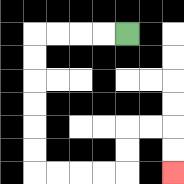{'start': '[5, 1]', 'end': '[7, 7]', 'path_directions': 'L,L,L,L,D,D,D,D,D,D,R,R,R,R,U,U,R,R,D,D', 'path_coordinates': '[[5, 1], [4, 1], [3, 1], [2, 1], [1, 1], [1, 2], [1, 3], [1, 4], [1, 5], [1, 6], [1, 7], [2, 7], [3, 7], [4, 7], [5, 7], [5, 6], [5, 5], [6, 5], [7, 5], [7, 6], [7, 7]]'}